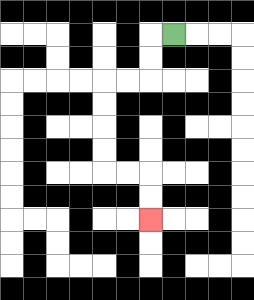{'start': '[7, 1]', 'end': '[6, 9]', 'path_directions': 'L,D,D,L,L,D,D,D,D,R,R,D,D', 'path_coordinates': '[[7, 1], [6, 1], [6, 2], [6, 3], [5, 3], [4, 3], [4, 4], [4, 5], [4, 6], [4, 7], [5, 7], [6, 7], [6, 8], [6, 9]]'}